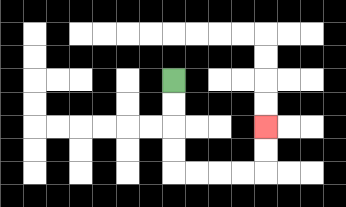{'start': '[7, 3]', 'end': '[11, 5]', 'path_directions': 'D,D,D,D,R,R,R,R,U,U', 'path_coordinates': '[[7, 3], [7, 4], [7, 5], [7, 6], [7, 7], [8, 7], [9, 7], [10, 7], [11, 7], [11, 6], [11, 5]]'}